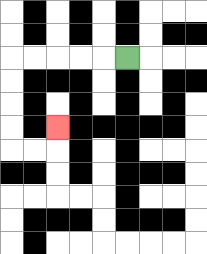{'start': '[5, 2]', 'end': '[2, 5]', 'path_directions': 'L,L,L,L,L,D,D,D,D,R,R,U', 'path_coordinates': '[[5, 2], [4, 2], [3, 2], [2, 2], [1, 2], [0, 2], [0, 3], [0, 4], [0, 5], [0, 6], [1, 6], [2, 6], [2, 5]]'}